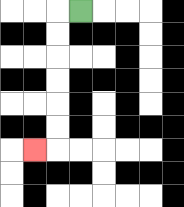{'start': '[3, 0]', 'end': '[1, 6]', 'path_directions': 'L,D,D,D,D,D,D,L', 'path_coordinates': '[[3, 0], [2, 0], [2, 1], [2, 2], [2, 3], [2, 4], [2, 5], [2, 6], [1, 6]]'}